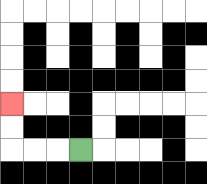{'start': '[3, 6]', 'end': '[0, 4]', 'path_directions': 'L,L,L,U,U', 'path_coordinates': '[[3, 6], [2, 6], [1, 6], [0, 6], [0, 5], [0, 4]]'}